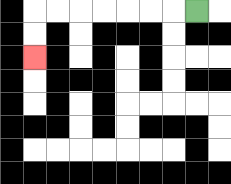{'start': '[8, 0]', 'end': '[1, 2]', 'path_directions': 'L,L,L,L,L,L,L,D,D', 'path_coordinates': '[[8, 0], [7, 0], [6, 0], [5, 0], [4, 0], [3, 0], [2, 0], [1, 0], [1, 1], [1, 2]]'}